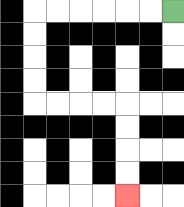{'start': '[7, 0]', 'end': '[5, 8]', 'path_directions': 'L,L,L,L,L,L,D,D,D,D,R,R,R,R,D,D,D,D', 'path_coordinates': '[[7, 0], [6, 0], [5, 0], [4, 0], [3, 0], [2, 0], [1, 0], [1, 1], [1, 2], [1, 3], [1, 4], [2, 4], [3, 4], [4, 4], [5, 4], [5, 5], [5, 6], [5, 7], [5, 8]]'}